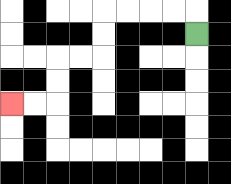{'start': '[8, 1]', 'end': '[0, 4]', 'path_directions': 'U,L,L,L,L,D,D,L,L,D,D,L,L', 'path_coordinates': '[[8, 1], [8, 0], [7, 0], [6, 0], [5, 0], [4, 0], [4, 1], [4, 2], [3, 2], [2, 2], [2, 3], [2, 4], [1, 4], [0, 4]]'}